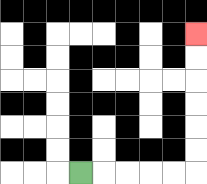{'start': '[3, 7]', 'end': '[8, 1]', 'path_directions': 'R,R,R,R,R,U,U,U,U,U,U', 'path_coordinates': '[[3, 7], [4, 7], [5, 7], [6, 7], [7, 7], [8, 7], [8, 6], [8, 5], [8, 4], [8, 3], [8, 2], [8, 1]]'}